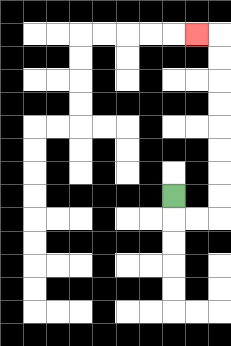{'start': '[7, 8]', 'end': '[8, 1]', 'path_directions': 'D,R,R,U,U,U,U,U,U,U,U,L', 'path_coordinates': '[[7, 8], [7, 9], [8, 9], [9, 9], [9, 8], [9, 7], [9, 6], [9, 5], [9, 4], [9, 3], [9, 2], [9, 1], [8, 1]]'}